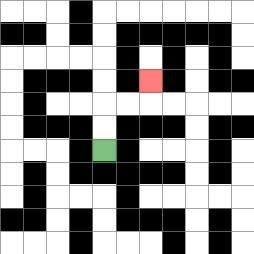{'start': '[4, 6]', 'end': '[6, 3]', 'path_directions': 'U,U,R,R,U', 'path_coordinates': '[[4, 6], [4, 5], [4, 4], [5, 4], [6, 4], [6, 3]]'}